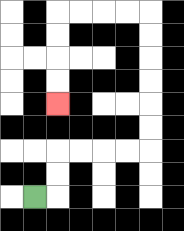{'start': '[1, 8]', 'end': '[2, 4]', 'path_directions': 'R,U,U,R,R,R,R,U,U,U,U,U,U,L,L,L,L,D,D,D,D', 'path_coordinates': '[[1, 8], [2, 8], [2, 7], [2, 6], [3, 6], [4, 6], [5, 6], [6, 6], [6, 5], [6, 4], [6, 3], [6, 2], [6, 1], [6, 0], [5, 0], [4, 0], [3, 0], [2, 0], [2, 1], [2, 2], [2, 3], [2, 4]]'}